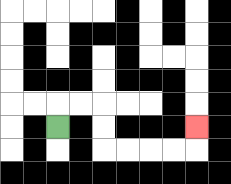{'start': '[2, 5]', 'end': '[8, 5]', 'path_directions': 'U,R,R,D,D,R,R,R,R,U', 'path_coordinates': '[[2, 5], [2, 4], [3, 4], [4, 4], [4, 5], [4, 6], [5, 6], [6, 6], [7, 6], [8, 6], [8, 5]]'}